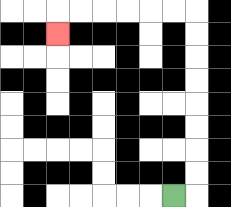{'start': '[7, 8]', 'end': '[2, 1]', 'path_directions': 'R,U,U,U,U,U,U,U,U,L,L,L,L,L,L,D', 'path_coordinates': '[[7, 8], [8, 8], [8, 7], [8, 6], [8, 5], [8, 4], [8, 3], [8, 2], [8, 1], [8, 0], [7, 0], [6, 0], [5, 0], [4, 0], [3, 0], [2, 0], [2, 1]]'}